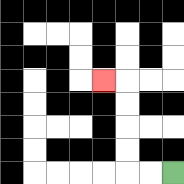{'start': '[7, 7]', 'end': '[4, 3]', 'path_directions': 'L,L,U,U,U,U,L', 'path_coordinates': '[[7, 7], [6, 7], [5, 7], [5, 6], [5, 5], [5, 4], [5, 3], [4, 3]]'}